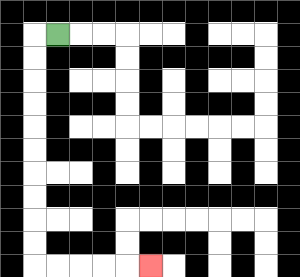{'start': '[2, 1]', 'end': '[6, 11]', 'path_directions': 'L,D,D,D,D,D,D,D,D,D,D,R,R,R,R,R', 'path_coordinates': '[[2, 1], [1, 1], [1, 2], [1, 3], [1, 4], [1, 5], [1, 6], [1, 7], [1, 8], [1, 9], [1, 10], [1, 11], [2, 11], [3, 11], [4, 11], [5, 11], [6, 11]]'}